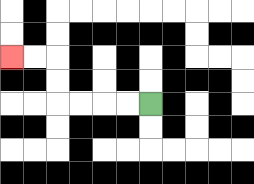{'start': '[6, 4]', 'end': '[0, 2]', 'path_directions': 'L,L,L,L,U,U,L,L', 'path_coordinates': '[[6, 4], [5, 4], [4, 4], [3, 4], [2, 4], [2, 3], [2, 2], [1, 2], [0, 2]]'}